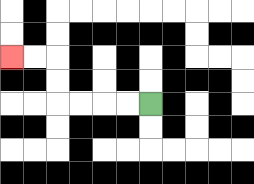{'start': '[6, 4]', 'end': '[0, 2]', 'path_directions': 'L,L,L,L,U,U,L,L', 'path_coordinates': '[[6, 4], [5, 4], [4, 4], [3, 4], [2, 4], [2, 3], [2, 2], [1, 2], [0, 2]]'}